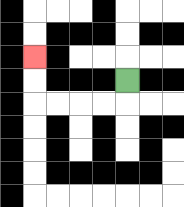{'start': '[5, 3]', 'end': '[1, 2]', 'path_directions': 'D,L,L,L,L,U,U', 'path_coordinates': '[[5, 3], [5, 4], [4, 4], [3, 4], [2, 4], [1, 4], [1, 3], [1, 2]]'}